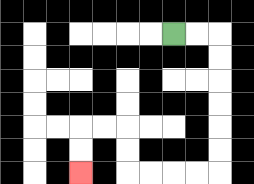{'start': '[7, 1]', 'end': '[3, 7]', 'path_directions': 'R,R,D,D,D,D,D,D,L,L,L,L,U,U,L,L,D,D', 'path_coordinates': '[[7, 1], [8, 1], [9, 1], [9, 2], [9, 3], [9, 4], [9, 5], [9, 6], [9, 7], [8, 7], [7, 7], [6, 7], [5, 7], [5, 6], [5, 5], [4, 5], [3, 5], [3, 6], [3, 7]]'}